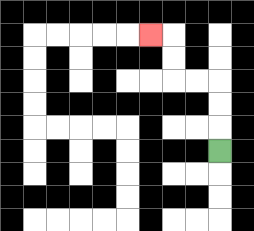{'start': '[9, 6]', 'end': '[6, 1]', 'path_directions': 'U,U,U,L,L,U,U,L', 'path_coordinates': '[[9, 6], [9, 5], [9, 4], [9, 3], [8, 3], [7, 3], [7, 2], [7, 1], [6, 1]]'}